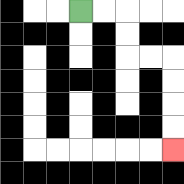{'start': '[3, 0]', 'end': '[7, 6]', 'path_directions': 'R,R,D,D,R,R,D,D,D,D', 'path_coordinates': '[[3, 0], [4, 0], [5, 0], [5, 1], [5, 2], [6, 2], [7, 2], [7, 3], [7, 4], [7, 5], [7, 6]]'}